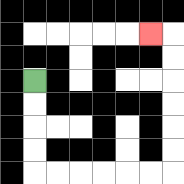{'start': '[1, 3]', 'end': '[6, 1]', 'path_directions': 'D,D,D,D,R,R,R,R,R,R,U,U,U,U,U,U,L', 'path_coordinates': '[[1, 3], [1, 4], [1, 5], [1, 6], [1, 7], [2, 7], [3, 7], [4, 7], [5, 7], [6, 7], [7, 7], [7, 6], [7, 5], [7, 4], [7, 3], [7, 2], [7, 1], [6, 1]]'}